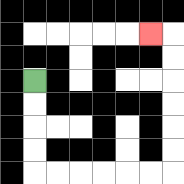{'start': '[1, 3]', 'end': '[6, 1]', 'path_directions': 'D,D,D,D,R,R,R,R,R,R,U,U,U,U,U,U,L', 'path_coordinates': '[[1, 3], [1, 4], [1, 5], [1, 6], [1, 7], [2, 7], [3, 7], [4, 7], [5, 7], [6, 7], [7, 7], [7, 6], [7, 5], [7, 4], [7, 3], [7, 2], [7, 1], [6, 1]]'}